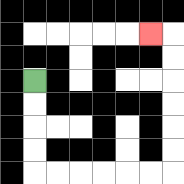{'start': '[1, 3]', 'end': '[6, 1]', 'path_directions': 'D,D,D,D,R,R,R,R,R,R,U,U,U,U,U,U,L', 'path_coordinates': '[[1, 3], [1, 4], [1, 5], [1, 6], [1, 7], [2, 7], [3, 7], [4, 7], [5, 7], [6, 7], [7, 7], [7, 6], [7, 5], [7, 4], [7, 3], [7, 2], [7, 1], [6, 1]]'}